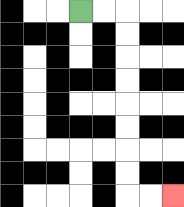{'start': '[3, 0]', 'end': '[7, 8]', 'path_directions': 'R,R,D,D,D,D,D,D,D,D,R,R', 'path_coordinates': '[[3, 0], [4, 0], [5, 0], [5, 1], [5, 2], [5, 3], [5, 4], [5, 5], [5, 6], [5, 7], [5, 8], [6, 8], [7, 8]]'}